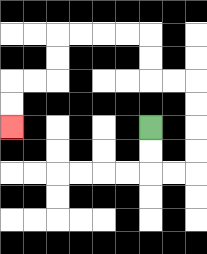{'start': '[6, 5]', 'end': '[0, 5]', 'path_directions': 'D,D,R,R,U,U,U,U,L,L,U,U,L,L,L,L,D,D,L,L,D,D', 'path_coordinates': '[[6, 5], [6, 6], [6, 7], [7, 7], [8, 7], [8, 6], [8, 5], [8, 4], [8, 3], [7, 3], [6, 3], [6, 2], [6, 1], [5, 1], [4, 1], [3, 1], [2, 1], [2, 2], [2, 3], [1, 3], [0, 3], [0, 4], [0, 5]]'}